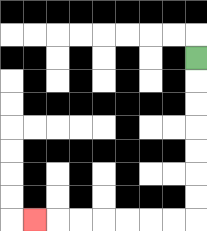{'start': '[8, 2]', 'end': '[1, 9]', 'path_directions': 'D,D,D,D,D,D,D,L,L,L,L,L,L,L', 'path_coordinates': '[[8, 2], [8, 3], [8, 4], [8, 5], [8, 6], [8, 7], [8, 8], [8, 9], [7, 9], [6, 9], [5, 9], [4, 9], [3, 9], [2, 9], [1, 9]]'}